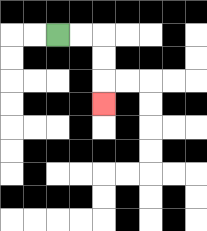{'start': '[2, 1]', 'end': '[4, 4]', 'path_directions': 'R,R,D,D,D', 'path_coordinates': '[[2, 1], [3, 1], [4, 1], [4, 2], [4, 3], [4, 4]]'}